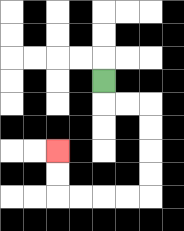{'start': '[4, 3]', 'end': '[2, 6]', 'path_directions': 'D,R,R,D,D,D,D,L,L,L,L,U,U', 'path_coordinates': '[[4, 3], [4, 4], [5, 4], [6, 4], [6, 5], [6, 6], [6, 7], [6, 8], [5, 8], [4, 8], [3, 8], [2, 8], [2, 7], [2, 6]]'}